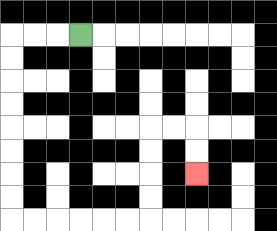{'start': '[3, 1]', 'end': '[8, 7]', 'path_directions': 'L,L,L,D,D,D,D,D,D,D,D,R,R,R,R,R,R,U,U,U,U,R,R,D,D', 'path_coordinates': '[[3, 1], [2, 1], [1, 1], [0, 1], [0, 2], [0, 3], [0, 4], [0, 5], [0, 6], [0, 7], [0, 8], [0, 9], [1, 9], [2, 9], [3, 9], [4, 9], [5, 9], [6, 9], [6, 8], [6, 7], [6, 6], [6, 5], [7, 5], [8, 5], [8, 6], [8, 7]]'}